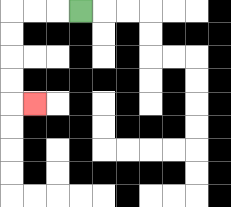{'start': '[3, 0]', 'end': '[1, 4]', 'path_directions': 'L,L,L,D,D,D,D,R', 'path_coordinates': '[[3, 0], [2, 0], [1, 0], [0, 0], [0, 1], [0, 2], [0, 3], [0, 4], [1, 4]]'}